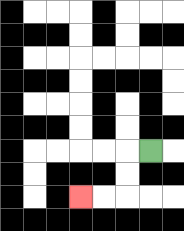{'start': '[6, 6]', 'end': '[3, 8]', 'path_directions': 'L,D,D,L,L', 'path_coordinates': '[[6, 6], [5, 6], [5, 7], [5, 8], [4, 8], [3, 8]]'}